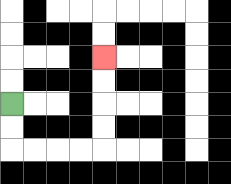{'start': '[0, 4]', 'end': '[4, 2]', 'path_directions': 'D,D,R,R,R,R,U,U,U,U', 'path_coordinates': '[[0, 4], [0, 5], [0, 6], [1, 6], [2, 6], [3, 6], [4, 6], [4, 5], [4, 4], [4, 3], [4, 2]]'}